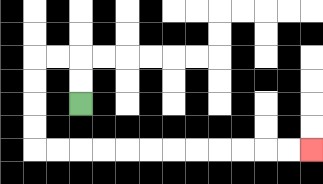{'start': '[3, 4]', 'end': '[13, 6]', 'path_directions': 'U,U,L,L,D,D,D,D,R,R,R,R,R,R,R,R,R,R,R,R', 'path_coordinates': '[[3, 4], [3, 3], [3, 2], [2, 2], [1, 2], [1, 3], [1, 4], [1, 5], [1, 6], [2, 6], [3, 6], [4, 6], [5, 6], [6, 6], [7, 6], [8, 6], [9, 6], [10, 6], [11, 6], [12, 6], [13, 6]]'}